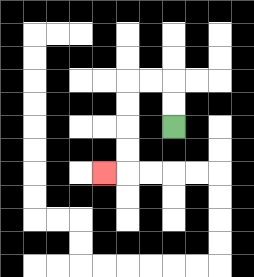{'start': '[7, 5]', 'end': '[4, 7]', 'path_directions': 'U,U,L,L,D,D,D,D,L', 'path_coordinates': '[[7, 5], [7, 4], [7, 3], [6, 3], [5, 3], [5, 4], [5, 5], [5, 6], [5, 7], [4, 7]]'}